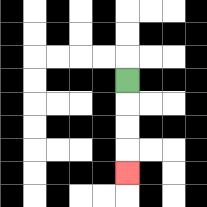{'start': '[5, 3]', 'end': '[5, 7]', 'path_directions': 'D,D,D,D', 'path_coordinates': '[[5, 3], [5, 4], [5, 5], [5, 6], [5, 7]]'}